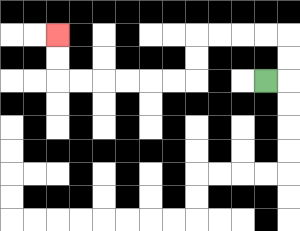{'start': '[11, 3]', 'end': '[2, 1]', 'path_directions': 'R,U,U,L,L,L,L,D,D,L,L,L,L,L,L,U,U', 'path_coordinates': '[[11, 3], [12, 3], [12, 2], [12, 1], [11, 1], [10, 1], [9, 1], [8, 1], [8, 2], [8, 3], [7, 3], [6, 3], [5, 3], [4, 3], [3, 3], [2, 3], [2, 2], [2, 1]]'}